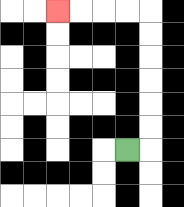{'start': '[5, 6]', 'end': '[2, 0]', 'path_directions': 'R,U,U,U,U,U,U,L,L,L,L', 'path_coordinates': '[[5, 6], [6, 6], [6, 5], [6, 4], [6, 3], [6, 2], [6, 1], [6, 0], [5, 0], [4, 0], [3, 0], [2, 0]]'}